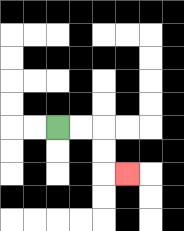{'start': '[2, 5]', 'end': '[5, 7]', 'path_directions': 'R,R,D,D,R', 'path_coordinates': '[[2, 5], [3, 5], [4, 5], [4, 6], [4, 7], [5, 7]]'}